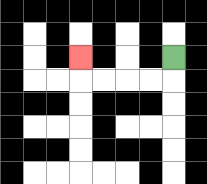{'start': '[7, 2]', 'end': '[3, 2]', 'path_directions': 'D,L,L,L,L,U', 'path_coordinates': '[[7, 2], [7, 3], [6, 3], [5, 3], [4, 3], [3, 3], [3, 2]]'}